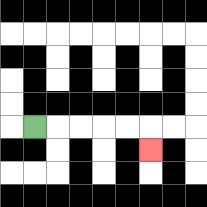{'start': '[1, 5]', 'end': '[6, 6]', 'path_directions': 'R,R,R,R,R,D', 'path_coordinates': '[[1, 5], [2, 5], [3, 5], [4, 5], [5, 5], [6, 5], [6, 6]]'}